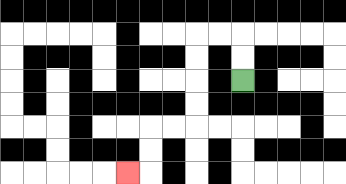{'start': '[10, 3]', 'end': '[5, 7]', 'path_directions': 'U,U,L,L,D,D,D,D,L,L,D,D,L', 'path_coordinates': '[[10, 3], [10, 2], [10, 1], [9, 1], [8, 1], [8, 2], [8, 3], [8, 4], [8, 5], [7, 5], [6, 5], [6, 6], [6, 7], [5, 7]]'}